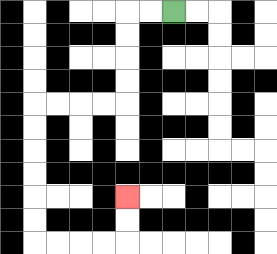{'start': '[7, 0]', 'end': '[5, 8]', 'path_directions': 'L,L,D,D,D,D,L,L,L,L,D,D,D,D,D,D,R,R,R,R,U,U', 'path_coordinates': '[[7, 0], [6, 0], [5, 0], [5, 1], [5, 2], [5, 3], [5, 4], [4, 4], [3, 4], [2, 4], [1, 4], [1, 5], [1, 6], [1, 7], [1, 8], [1, 9], [1, 10], [2, 10], [3, 10], [4, 10], [5, 10], [5, 9], [5, 8]]'}